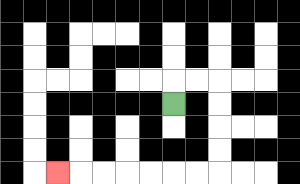{'start': '[7, 4]', 'end': '[2, 7]', 'path_directions': 'U,R,R,D,D,D,D,L,L,L,L,L,L,L', 'path_coordinates': '[[7, 4], [7, 3], [8, 3], [9, 3], [9, 4], [9, 5], [9, 6], [9, 7], [8, 7], [7, 7], [6, 7], [5, 7], [4, 7], [3, 7], [2, 7]]'}